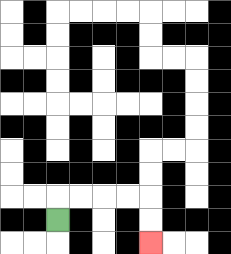{'start': '[2, 9]', 'end': '[6, 10]', 'path_directions': 'U,R,R,R,R,D,D', 'path_coordinates': '[[2, 9], [2, 8], [3, 8], [4, 8], [5, 8], [6, 8], [6, 9], [6, 10]]'}